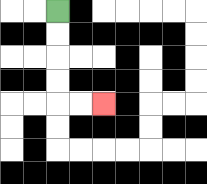{'start': '[2, 0]', 'end': '[4, 4]', 'path_directions': 'D,D,D,D,R,R', 'path_coordinates': '[[2, 0], [2, 1], [2, 2], [2, 3], [2, 4], [3, 4], [4, 4]]'}